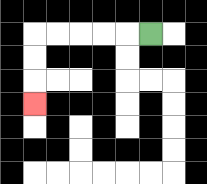{'start': '[6, 1]', 'end': '[1, 4]', 'path_directions': 'L,L,L,L,L,D,D,D', 'path_coordinates': '[[6, 1], [5, 1], [4, 1], [3, 1], [2, 1], [1, 1], [1, 2], [1, 3], [1, 4]]'}